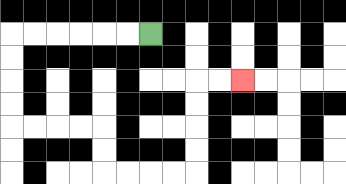{'start': '[6, 1]', 'end': '[10, 3]', 'path_directions': 'L,L,L,L,L,L,D,D,D,D,R,R,R,R,D,D,R,R,R,R,U,U,U,U,R,R', 'path_coordinates': '[[6, 1], [5, 1], [4, 1], [3, 1], [2, 1], [1, 1], [0, 1], [0, 2], [0, 3], [0, 4], [0, 5], [1, 5], [2, 5], [3, 5], [4, 5], [4, 6], [4, 7], [5, 7], [6, 7], [7, 7], [8, 7], [8, 6], [8, 5], [8, 4], [8, 3], [9, 3], [10, 3]]'}